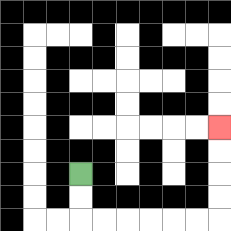{'start': '[3, 7]', 'end': '[9, 5]', 'path_directions': 'D,D,R,R,R,R,R,R,U,U,U,U', 'path_coordinates': '[[3, 7], [3, 8], [3, 9], [4, 9], [5, 9], [6, 9], [7, 9], [8, 9], [9, 9], [9, 8], [9, 7], [9, 6], [9, 5]]'}